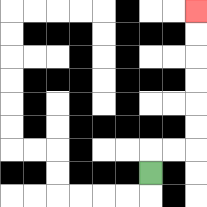{'start': '[6, 7]', 'end': '[8, 0]', 'path_directions': 'U,R,R,U,U,U,U,U,U', 'path_coordinates': '[[6, 7], [6, 6], [7, 6], [8, 6], [8, 5], [8, 4], [8, 3], [8, 2], [8, 1], [8, 0]]'}